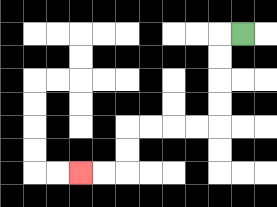{'start': '[10, 1]', 'end': '[3, 7]', 'path_directions': 'L,D,D,D,D,L,L,L,L,D,D,L,L', 'path_coordinates': '[[10, 1], [9, 1], [9, 2], [9, 3], [9, 4], [9, 5], [8, 5], [7, 5], [6, 5], [5, 5], [5, 6], [5, 7], [4, 7], [3, 7]]'}